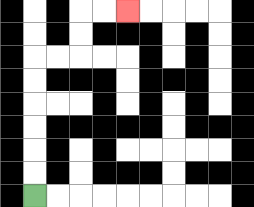{'start': '[1, 8]', 'end': '[5, 0]', 'path_directions': 'U,U,U,U,U,U,R,R,U,U,R,R', 'path_coordinates': '[[1, 8], [1, 7], [1, 6], [1, 5], [1, 4], [1, 3], [1, 2], [2, 2], [3, 2], [3, 1], [3, 0], [4, 0], [5, 0]]'}